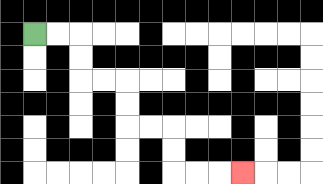{'start': '[1, 1]', 'end': '[10, 7]', 'path_directions': 'R,R,D,D,R,R,D,D,R,R,D,D,R,R,R', 'path_coordinates': '[[1, 1], [2, 1], [3, 1], [3, 2], [3, 3], [4, 3], [5, 3], [5, 4], [5, 5], [6, 5], [7, 5], [7, 6], [7, 7], [8, 7], [9, 7], [10, 7]]'}